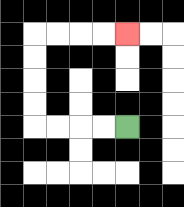{'start': '[5, 5]', 'end': '[5, 1]', 'path_directions': 'L,L,L,L,U,U,U,U,R,R,R,R', 'path_coordinates': '[[5, 5], [4, 5], [3, 5], [2, 5], [1, 5], [1, 4], [1, 3], [1, 2], [1, 1], [2, 1], [3, 1], [4, 1], [5, 1]]'}